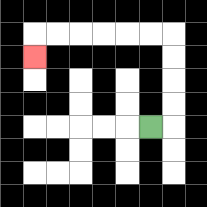{'start': '[6, 5]', 'end': '[1, 2]', 'path_directions': 'R,U,U,U,U,L,L,L,L,L,L,D', 'path_coordinates': '[[6, 5], [7, 5], [7, 4], [7, 3], [7, 2], [7, 1], [6, 1], [5, 1], [4, 1], [3, 1], [2, 1], [1, 1], [1, 2]]'}